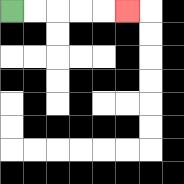{'start': '[0, 0]', 'end': '[5, 0]', 'path_directions': 'R,R,R,R,R', 'path_coordinates': '[[0, 0], [1, 0], [2, 0], [3, 0], [4, 0], [5, 0]]'}